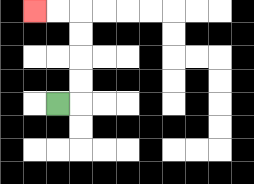{'start': '[2, 4]', 'end': '[1, 0]', 'path_directions': 'R,U,U,U,U,L,L', 'path_coordinates': '[[2, 4], [3, 4], [3, 3], [3, 2], [3, 1], [3, 0], [2, 0], [1, 0]]'}